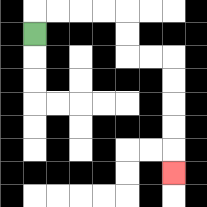{'start': '[1, 1]', 'end': '[7, 7]', 'path_directions': 'U,R,R,R,R,D,D,R,R,D,D,D,D,D', 'path_coordinates': '[[1, 1], [1, 0], [2, 0], [3, 0], [4, 0], [5, 0], [5, 1], [5, 2], [6, 2], [7, 2], [7, 3], [7, 4], [7, 5], [7, 6], [7, 7]]'}